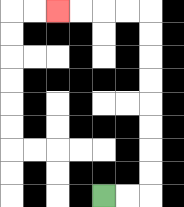{'start': '[4, 8]', 'end': '[2, 0]', 'path_directions': 'R,R,U,U,U,U,U,U,U,U,L,L,L,L', 'path_coordinates': '[[4, 8], [5, 8], [6, 8], [6, 7], [6, 6], [6, 5], [6, 4], [6, 3], [6, 2], [6, 1], [6, 0], [5, 0], [4, 0], [3, 0], [2, 0]]'}